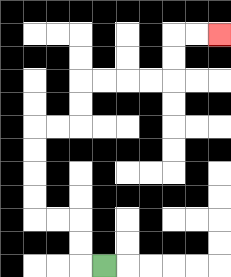{'start': '[4, 11]', 'end': '[9, 1]', 'path_directions': 'L,U,U,L,L,U,U,U,U,R,R,U,U,R,R,R,R,U,U,R,R', 'path_coordinates': '[[4, 11], [3, 11], [3, 10], [3, 9], [2, 9], [1, 9], [1, 8], [1, 7], [1, 6], [1, 5], [2, 5], [3, 5], [3, 4], [3, 3], [4, 3], [5, 3], [6, 3], [7, 3], [7, 2], [7, 1], [8, 1], [9, 1]]'}